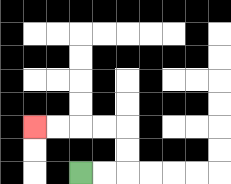{'start': '[3, 7]', 'end': '[1, 5]', 'path_directions': 'R,R,U,U,L,L,L,L', 'path_coordinates': '[[3, 7], [4, 7], [5, 7], [5, 6], [5, 5], [4, 5], [3, 5], [2, 5], [1, 5]]'}